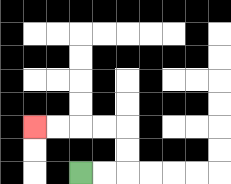{'start': '[3, 7]', 'end': '[1, 5]', 'path_directions': 'R,R,U,U,L,L,L,L', 'path_coordinates': '[[3, 7], [4, 7], [5, 7], [5, 6], [5, 5], [4, 5], [3, 5], [2, 5], [1, 5]]'}